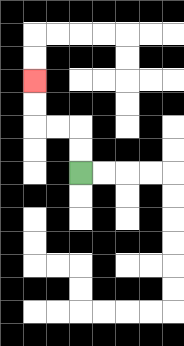{'start': '[3, 7]', 'end': '[1, 3]', 'path_directions': 'U,U,L,L,U,U', 'path_coordinates': '[[3, 7], [3, 6], [3, 5], [2, 5], [1, 5], [1, 4], [1, 3]]'}